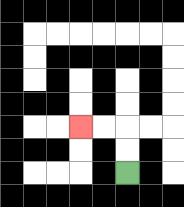{'start': '[5, 7]', 'end': '[3, 5]', 'path_directions': 'U,U,L,L', 'path_coordinates': '[[5, 7], [5, 6], [5, 5], [4, 5], [3, 5]]'}